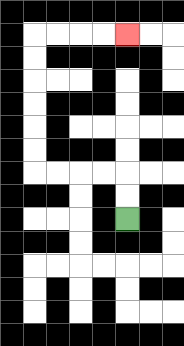{'start': '[5, 9]', 'end': '[5, 1]', 'path_directions': 'U,U,L,L,L,L,U,U,U,U,U,U,R,R,R,R', 'path_coordinates': '[[5, 9], [5, 8], [5, 7], [4, 7], [3, 7], [2, 7], [1, 7], [1, 6], [1, 5], [1, 4], [1, 3], [1, 2], [1, 1], [2, 1], [3, 1], [4, 1], [5, 1]]'}